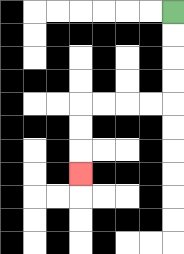{'start': '[7, 0]', 'end': '[3, 7]', 'path_directions': 'D,D,D,D,L,L,L,L,D,D,D', 'path_coordinates': '[[7, 0], [7, 1], [7, 2], [7, 3], [7, 4], [6, 4], [5, 4], [4, 4], [3, 4], [3, 5], [3, 6], [3, 7]]'}